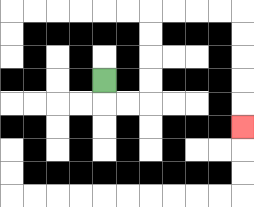{'start': '[4, 3]', 'end': '[10, 5]', 'path_directions': 'D,R,R,U,U,U,U,R,R,R,R,D,D,D,D,D', 'path_coordinates': '[[4, 3], [4, 4], [5, 4], [6, 4], [6, 3], [6, 2], [6, 1], [6, 0], [7, 0], [8, 0], [9, 0], [10, 0], [10, 1], [10, 2], [10, 3], [10, 4], [10, 5]]'}